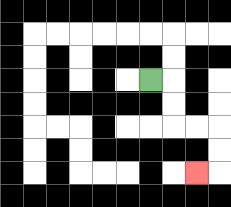{'start': '[6, 3]', 'end': '[8, 7]', 'path_directions': 'R,D,D,R,R,D,D,L', 'path_coordinates': '[[6, 3], [7, 3], [7, 4], [7, 5], [8, 5], [9, 5], [9, 6], [9, 7], [8, 7]]'}